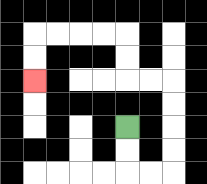{'start': '[5, 5]', 'end': '[1, 3]', 'path_directions': 'D,D,R,R,U,U,U,U,L,L,U,U,L,L,L,L,D,D', 'path_coordinates': '[[5, 5], [5, 6], [5, 7], [6, 7], [7, 7], [7, 6], [7, 5], [7, 4], [7, 3], [6, 3], [5, 3], [5, 2], [5, 1], [4, 1], [3, 1], [2, 1], [1, 1], [1, 2], [1, 3]]'}